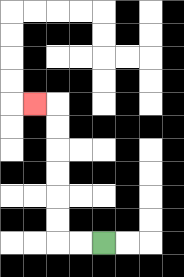{'start': '[4, 10]', 'end': '[1, 4]', 'path_directions': 'L,L,U,U,U,U,U,U,L', 'path_coordinates': '[[4, 10], [3, 10], [2, 10], [2, 9], [2, 8], [2, 7], [2, 6], [2, 5], [2, 4], [1, 4]]'}